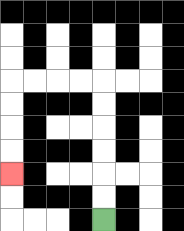{'start': '[4, 9]', 'end': '[0, 7]', 'path_directions': 'U,U,U,U,U,U,L,L,L,L,D,D,D,D', 'path_coordinates': '[[4, 9], [4, 8], [4, 7], [4, 6], [4, 5], [4, 4], [4, 3], [3, 3], [2, 3], [1, 3], [0, 3], [0, 4], [0, 5], [0, 6], [0, 7]]'}